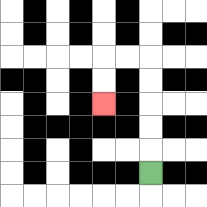{'start': '[6, 7]', 'end': '[4, 4]', 'path_directions': 'U,U,U,U,U,L,L,D,D', 'path_coordinates': '[[6, 7], [6, 6], [6, 5], [6, 4], [6, 3], [6, 2], [5, 2], [4, 2], [4, 3], [4, 4]]'}